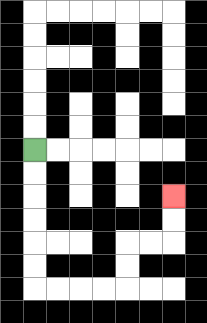{'start': '[1, 6]', 'end': '[7, 8]', 'path_directions': 'D,D,D,D,D,D,R,R,R,R,U,U,R,R,U,U', 'path_coordinates': '[[1, 6], [1, 7], [1, 8], [1, 9], [1, 10], [1, 11], [1, 12], [2, 12], [3, 12], [4, 12], [5, 12], [5, 11], [5, 10], [6, 10], [7, 10], [7, 9], [7, 8]]'}